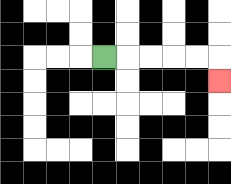{'start': '[4, 2]', 'end': '[9, 3]', 'path_directions': 'R,R,R,R,R,D', 'path_coordinates': '[[4, 2], [5, 2], [6, 2], [7, 2], [8, 2], [9, 2], [9, 3]]'}